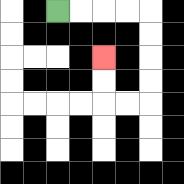{'start': '[2, 0]', 'end': '[4, 2]', 'path_directions': 'R,R,R,R,D,D,D,D,L,L,U,U', 'path_coordinates': '[[2, 0], [3, 0], [4, 0], [5, 0], [6, 0], [6, 1], [6, 2], [6, 3], [6, 4], [5, 4], [4, 4], [4, 3], [4, 2]]'}